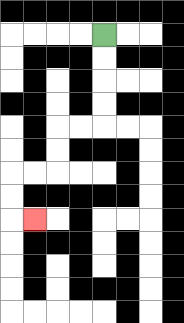{'start': '[4, 1]', 'end': '[1, 9]', 'path_directions': 'D,D,D,D,L,L,D,D,L,L,D,D,R', 'path_coordinates': '[[4, 1], [4, 2], [4, 3], [4, 4], [4, 5], [3, 5], [2, 5], [2, 6], [2, 7], [1, 7], [0, 7], [0, 8], [0, 9], [1, 9]]'}